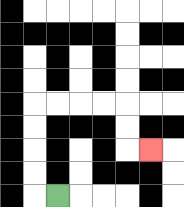{'start': '[2, 8]', 'end': '[6, 6]', 'path_directions': 'L,U,U,U,U,R,R,R,R,D,D,R', 'path_coordinates': '[[2, 8], [1, 8], [1, 7], [1, 6], [1, 5], [1, 4], [2, 4], [3, 4], [4, 4], [5, 4], [5, 5], [5, 6], [6, 6]]'}